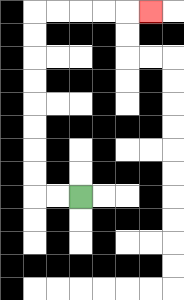{'start': '[3, 8]', 'end': '[6, 0]', 'path_directions': 'L,L,U,U,U,U,U,U,U,U,R,R,R,R,R', 'path_coordinates': '[[3, 8], [2, 8], [1, 8], [1, 7], [1, 6], [1, 5], [1, 4], [1, 3], [1, 2], [1, 1], [1, 0], [2, 0], [3, 0], [4, 0], [5, 0], [6, 0]]'}